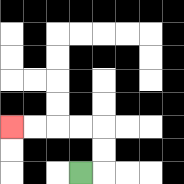{'start': '[3, 7]', 'end': '[0, 5]', 'path_directions': 'R,U,U,L,L,L,L', 'path_coordinates': '[[3, 7], [4, 7], [4, 6], [4, 5], [3, 5], [2, 5], [1, 5], [0, 5]]'}